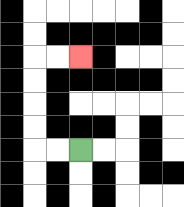{'start': '[3, 6]', 'end': '[3, 2]', 'path_directions': 'L,L,U,U,U,U,R,R', 'path_coordinates': '[[3, 6], [2, 6], [1, 6], [1, 5], [1, 4], [1, 3], [1, 2], [2, 2], [3, 2]]'}